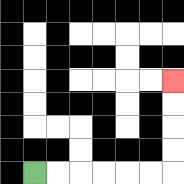{'start': '[1, 7]', 'end': '[7, 3]', 'path_directions': 'R,R,R,R,R,R,U,U,U,U', 'path_coordinates': '[[1, 7], [2, 7], [3, 7], [4, 7], [5, 7], [6, 7], [7, 7], [7, 6], [7, 5], [7, 4], [7, 3]]'}